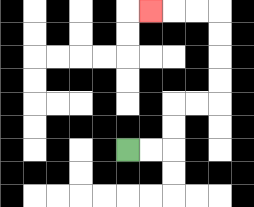{'start': '[5, 6]', 'end': '[6, 0]', 'path_directions': 'R,R,U,U,R,R,U,U,U,U,L,L,L', 'path_coordinates': '[[5, 6], [6, 6], [7, 6], [7, 5], [7, 4], [8, 4], [9, 4], [9, 3], [9, 2], [9, 1], [9, 0], [8, 0], [7, 0], [6, 0]]'}